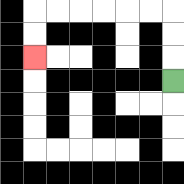{'start': '[7, 3]', 'end': '[1, 2]', 'path_directions': 'U,U,U,L,L,L,L,L,L,D,D', 'path_coordinates': '[[7, 3], [7, 2], [7, 1], [7, 0], [6, 0], [5, 0], [4, 0], [3, 0], [2, 0], [1, 0], [1, 1], [1, 2]]'}